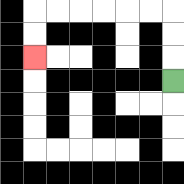{'start': '[7, 3]', 'end': '[1, 2]', 'path_directions': 'U,U,U,L,L,L,L,L,L,D,D', 'path_coordinates': '[[7, 3], [7, 2], [7, 1], [7, 0], [6, 0], [5, 0], [4, 0], [3, 0], [2, 0], [1, 0], [1, 1], [1, 2]]'}